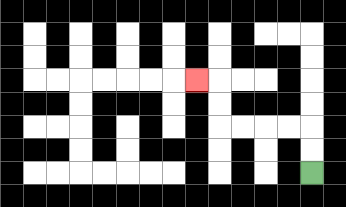{'start': '[13, 7]', 'end': '[8, 3]', 'path_directions': 'U,U,L,L,L,L,U,U,L', 'path_coordinates': '[[13, 7], [13, 6], [13, 5], [12, 5], [11, 5], [10, 5], [9, 5], [9, 4], [9, 3], [8, 3]]'}